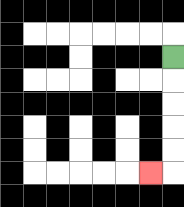{'start': '[7, 2]', 'end': '[6, 7]', 'path_directions': 'D,D,D,D,D,L', 'path_coordinates': '[[7, 2], [7, 3], [7, 4], [7, 5], [7, 6], [7, 7], [6, 7]]'}